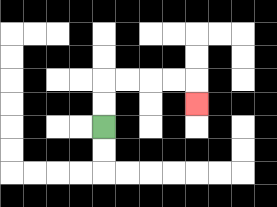{'start': '[4, 5]', 'end': '[8, 4]', 'path_directions': 'U,U,R,R,R,R,D', 'path_coordinates': '[[4, 5], [4, 4], [4, 3], [5, 3], [6, 3], [7, 3], [8, 3], [8, 4]]'}